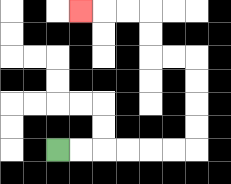{'start': '[2, 6]', 'end': '[3, 0]', 'path_directions': 'R,R,R,R,R,R,U,U,U,U,L,L,U,U,L,L,L', 'path_coordinates': '[[2, 6], [3, 6], [4, 6], [5, 6], [6, 6], [7, 6], [8, 6], [8, 5], [8, 4], [8, 3], [8, 2], [7, 2], [6, 2], [6, 1], [6, 0], [5, 0], [4, 0], [3, 0]]'}